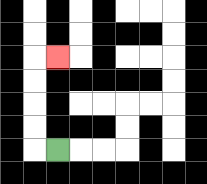{'start': '[2, 6]', 'end': '[2, 2]', 'path_directions': 'L,U,U,U,U,R', 'path_coordinates': '[[2, 6], [1, 6], [1, 5], [1, 4], [1, 3], [1, 2], [2, 2]]'}